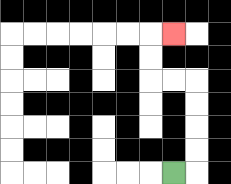{'start': '[7, 7]', 'end': '[7, 1]', 'path_directions': 'R,U,U,U,U,L,L,U,U,R', 'path_coordinates': '[[7, 7], [8, 7], [8, 6], [8, 5], [8, 4], [8, 3], [7, 3], [6, 3], [6, 2], [6, 1], [7, 1]]'}